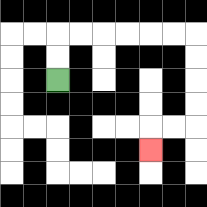{'start': '[2, 3]', 'end': '[6, 6]', 'path_directions': 'U,U,R,R,R,R,R,R,D,D,D,D,L,L,D', 'path_coordinates': '[[2, 3], [2, 2], [2, 1], [3, 1], [4, 1], [5, 1], [6, 1], [7, 1], [8, 1], [8, 2], [8, 3], [8, 4], [8, 5], [7, 5], [6, 5], [6, 6]]'}